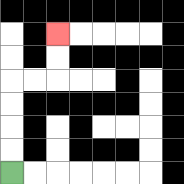{'start': '[0, 7]', 'end': '[2, 1]', 'path_directions': 'U,U,U,U,R,R,U,U', 'path_coordinates': '[[0, 7], [0, 6], [0, 5], [0, 4], [0, 3], [1, 3], [2, 3], [2, 2], [2, 1]]'}